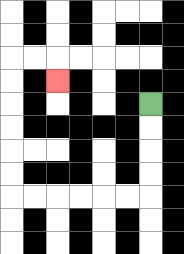{'start': '[6, 4]', 'end': '[2, 3]', 'path_directions': 'D,D,D,D,L,L,L,L,L,L,U,U,U,U,U,U,R,R,D', 'path_coordinates': '[[6, 4], [6, 5], [6, 6], [6, 7], [6, 8], [5, 8], [4, 8], [3, 8], [2, 8], [1, 8], [0, 8], [0, 7], [0, 6], [0, 5], [0, 4], [0, 3], [0, 2], [1, 2], [2, 2], [2, 3]]'}